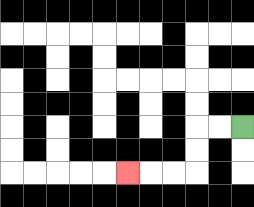{'start': '[10, 5]', 'end': '[5, 7]', 'path_directions': 'L,L,D,D,L,L,L', 'path_coordinates': '[[10, 5], [9, 5], [8, 5], [8, 6], [8, 7], [7, 7], [6, 7], [5, 7]]'}